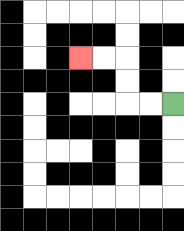{'start': '[7, 4]', 'end': '[3, 2]', 'path_directions': 'L,L,U,U,L,L', 'path_coordinates': '[[7, 4], [6, 4], [5, 4], [5, 3], [5, 2], [4, 2], [3, 2]]'}